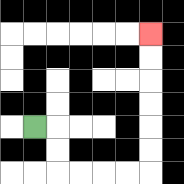{'start': '[1, 5]', 'end': '[6, 1]', 'path_directions': 'R,D,D,R,R,R,R,U,U,U,U,U,U', 'path_coordinates': '[[1, 5], [2, 5], [2, 6], [2, 7], [3, 7], [4, 7], [5, 7], [6, 7], [6, 6], [6, 5], [6, 4], [6, 3], [6, 2], [6, 1]]'}